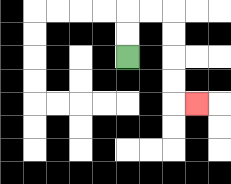{'start': '[5, 2]', 'end': '[8, 4]', 'path_directions': 'U,U,R,R,D,D,D,D,R', 'path_coordinates': '[[5, 2], [5, 1], [5, 0], [6, 0], [7, 0], [7, 1], [7, 2], [7, 3], [7, 4], [8, 4]]'}